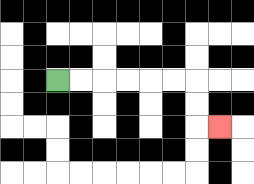{'start': '[2, 3]', 'end': '[9, 5]', 'path_directions': 'R,R,R,R,R,R,D,D,R', 'path_coordinates': '[[2, 3], [3, 3], [4, 3], [5, 3], [6, 3], [7, 3], [8, 3], [8, 4], [8, 5], [9, 5]]'}